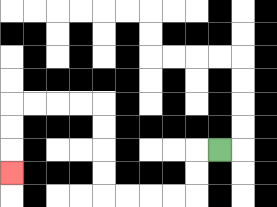{'start': '[9, 6]', 'end': '[0, 7]', 'path_directions': 'L,D,D,L,L,L,L,U,U,U,U,L,L,L,L,D,D,D', 'path_coordinates': '[[9, 6], [8, 6], [8, 7], [8, 8], [7, 8], [6, 8], [5, 8], [4, 8], [4, 7], [4, 6], [4, 5], [4, 4], [3, 4], [2, 4], [1, 4], [0, 4], [0, 5], [0, 6], [0, 7]]'}